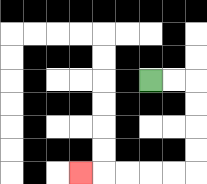{'start': '[6, 3]', 'end': '[3, 7]', 'path_directions': 'R,R,D,D,D,D,L,L,L,L,L', 'path_coordinates': '[[6, 3], [7, 3], [8, 3], [8, 4], [8, 5], [8, 6], [8, 7], [7, 7], [6, 7], [5, 7], [4, 7], [3, 7]]'}